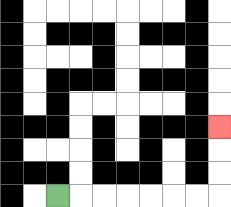{'start': '[2, 8]', 'end': '[9, 5]', 'path_directions': 'R,R,R,R,R,R,R,U,U,U', 'path_coordinates': '[[2, 8], [3, 8], [4, 8], [5, 8], [6, 8], [7, 8], [8, 8], [9, 8], [9, 7], [9, 6], [9, 5]]'}